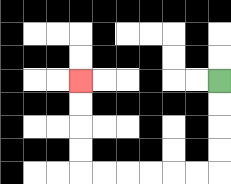{'start': '[9, 3]', 'end': '[3, 3]', 'path_directions': 'D,D,D,D,L,L,L,L,L,L,U,U,U,U', 'path_coordinates': '[[9, 3], [9, 4], [9, 5], [9, 6], [9, 7], [8, 7], [7, 7], [6, 7], [5, 7], [4, 7], [3, 7], [3, 6], [3, 5], [3, 4], [3, 3]]'}